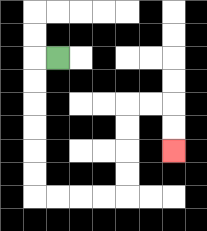{'start': '[2, 2]', 'end': '[7, 6]', 'path_directions': 'L,D,D,D,D,D,D,R,R,R,R,U,U,U,U,R,R,D,D', 'path_coordinates': '[[2, 2], [1, 2], [1, 3], [1, 4], [1, 5], [1, 6], [1, 7], [1, 8], [2, 8], [3, 8], [4, 8], [5, 8], [5, 7], [5, 6], [5, 5], [5, 4], [6, 4], [7, 4], [7, 5], [7, 6]]'}